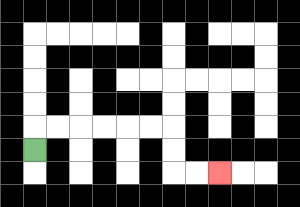{'start': '[1, 6]', 'end': '[9, 7]', 'path_directions': 'U,R,R,R,R,R,R,D,D,R,R', 'path_coordinates': '[[1, 6], [1, 5], [2, 5], [3, 5], [4, 5], [5, 5], [6, 5], [7, 5], [7, 6], [7, 7], [8, 7], [9, 7]]'}